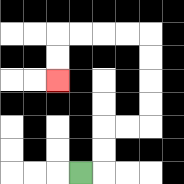{'start': '[3, 7]', 'end': '[2, 3]', 'path_directions': 'R,U,U,R,R,U,U,U,U,L,L,L,L,D,D', 'path_coordinates': '[[3, 7], [4, 7], [4, 6], [4, 5], [5, 5], [6, 5], [6, 4], [6, 3], [6, 2], [6, 1], [5, 1], [4, 1], [3, 1], [2, 1], [2, 2], [2, 3]]'}